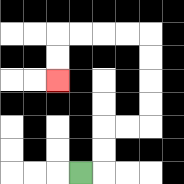{'start': '[3, 7]', 'end': '[2, 3]', 'path_directions': 'R,U,U,R,R,U,U,U,U,L,L,L,L,D,D', 'path_coordinates': '[[3, 7], [4, 7], [4, 6], [4, 5], [5, 5], [6, 5], [6, 4], [6, 3], [6, 2], [6, 1], [5, 1], [4, 1], [3, 1], [2, 1], [2, 2], [2, 3]]'}